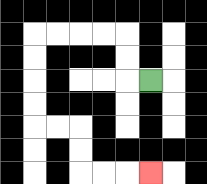{'start': '[6, 3]', 'end': '[6, 7]', 'path_directions': 'L,U,U,L,L,L,L,D,D,D,D,R,R,D,D,R,R,R', 'path_coordinates': '[[6, 3], [5, 3], [5, 2], [5, 1], [4, 1], [3, 1], [2, 1], [1, 1], [1, 2], [1, 3], [1, 4], [1, 5], [2, 5], [3, 5], [3, 6], [3, 7], [4, 7], [5, 7], [6, 7]]'}